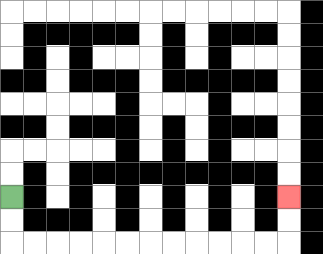{'start': '[0, 8]', 'end': '[12, 8]', 'path_directions': 'D,D,R,R,R,R,R,R,R,R,R,R,R,R,U,U', 'path_coordinates': '[[0, 8], [0, 9], [0, 10], [1, 10], [2, 10], [3, 10], [4, 10], [5, 10], [6, 10], [7, 10], [8, 10], [9, 10], [10, 10], [11, 10], [12, 10], [12, 9], [12, 8]]'}